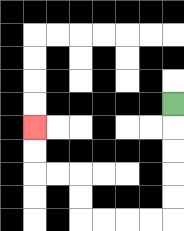{'start': '[7, 4]', 'end': '[1, 5]', 'path_directions': 'D,D,D,D,D,L,L,L,L,U,U,L,L,U,U', 'path_coordinates': '[[7, 4], [7, 5], [7, 6], [7, 7], [7, 8], [7, 9], [6, 9], [5, 9], [4, 9], [3, 9], [3, 8], [3, 7], [2, 7], [1, 7], [1, 6], [1, 5]]'}